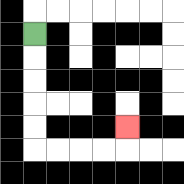{'start': '[1, 1]', 'end': '[5, 5]', 'path_directions': 'D,D,D,D,D,R,R,R,R,U', 'path_coordinates': '[[1, 1], [1, 2], [1, 3], [1, 4], [1, 5], [1, 6], [2, 6], [3, 6], [4, 6], [5, 6], [5, 5]]'}